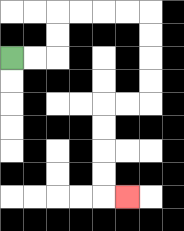{'start': '[0, 2]', 'end': '[5, 8]', 'path_directions': 'R,R,U,U,R,R,R,R,D,D,D,D,L,L,D,D,D,D,R', 'path_coordinates': '[[0, 2], [1, 2], [2, 2], [2, 1], [2, 0], [3, 0], [4, 0], [5, 0], [6, 0], [6, 1], [6, 2], [6, 3], [6, 4], [5, 4], [4, 4], [4, 5], [4, 6], [4, 7], [4, 8], [5, 8]]'}